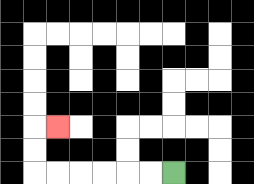{'start': '[7, 7]', 'end': '[2, 5]', 'path_directions': 'L,L,L,L,L,L,U,U,R', 'path_coordinates': '[[7, 7], [6, 7], [5, 7], [4, 7], [3, 7], [2, 7], [1, 7], [1, 6], [1, 5], [2, 5]]'}